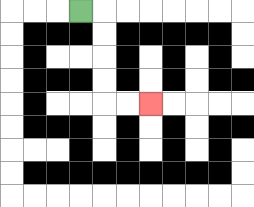{'start': '[3, 0]', 'end': '[6, 4]', 'path_directions': 'R,D,D,D,D,R,R', 'path_coordinates': '[[3, 0], [4, 0], [4, 1], [4, 2], [4, 3], [4, 4], [5, 4], [6, 4]]'}